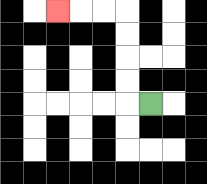{'start': '[6, 4]', 'end': '[2, 0]', 'path_directions': 'L,U,U,U,U,L,L,L', 'path_coordinates': '[[6, 4], [5, 4], [5, 3], [5, 2], [5, 1], [5, 0], [4, 0], [3, 0], [2, 0]]'}